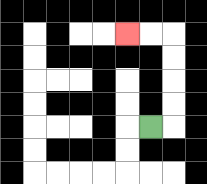{'start': '[6, 5]', 'end': '[5, 1]', 'path_directions': 'R,U,U,U,U,L,L', 'path_coordinates': '[[6, 5], [7, 5], [7, 4], [7, 3], [7, 2], [7, 1], [6, 1], [5, 1]]'}